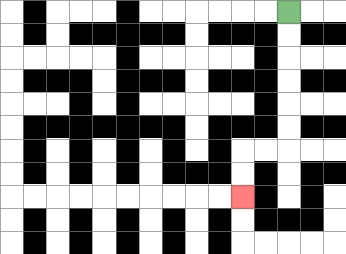{'start': '[12, 0]', 'end': '[10, 8]', 'path_directions': 'D,D,D,D,D,D,L,L,D,D', 'path_coordinates': '[[12, 0], [12, 1], [12, 2], [12, 3], [12, 4], [12, 5], [12, 6], [11, 6], [10, 6], [10, 7], [10, 8]]'}